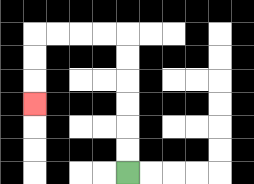{'start': '[5, 7]', 'end': '[1, 4]', 'path_directions': 'U,U,U,U,U,U,L,L,L,L,D,D,D', 'path_coordinates': '[[5, 7], [5, 6], [5, 5], [5, 4], [5, 3], [5, 2], [5, 1], [4, 1], [3, 1], [2, 1], [1, 1], [1, 2], [1, 3], [1, 4]]'}